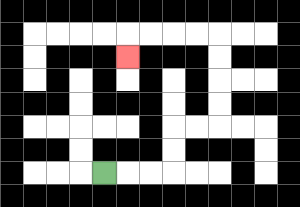{'start': '[4, 7]', 'end': '[5, 2]', 'path_directions': 'R,R,R,U,U,R,R,U,U,U,U,L,L,L,L,D', 'path_coordinates': '[[4, 7], [5, 7], [6, 7], [7, 7], [7, 6], [7, 5], [8, 5], [9, 5], [9, 4], [9, 3], [9, 2], [9, 1], [8, 1], [7, 1], [6, 1], [5, 1], [5, 2]]'}